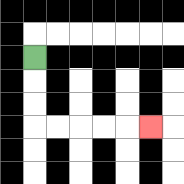{'start': '[1, 2]', 'end': '[6, 5]', 'path_directions': 'D,D,D,R,R,R,R,R', 'path_coordinates': '[[1, 2], [1, 3], [1, 4], [1, 5], [2, 5], [3, 5], [4, 5], [5, 5], [6, 5]]'}